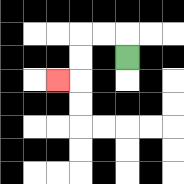{'start': '[5, 2]', 'end': '[2, 3]', 'path_directions': 'U,L,L,D,D,L', 'path_coordinates': '[[5, 2], [5, 1], [4, 1], [3, 1], [3, 2], [3, 3], [2, 3]]'}